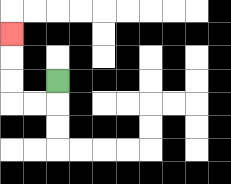{'start': '[2, 3]', 'end': '[0, 1]', 'path_directions': 'D,L,L,U,U,U', 'path_coordinates': '[[2, 3], [2, 4], [1, 4], [0, 4], [0, 3], [0, 2], [0, 1]]'}